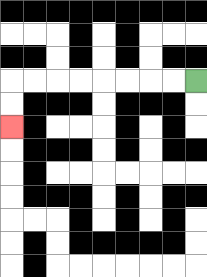{'start': '[8, 3]', 'end': '[0, 5]', 'path_directions': 'L,L,L,L,L,L,L,L,D,D', 'path_coordinates': '[[8, 3], [7, 3], [6, 3], [5, 3], [4, 3], [3, 3], [2, 3], [1, 3], [0, 3], [0, 4], [0, 5]]'}